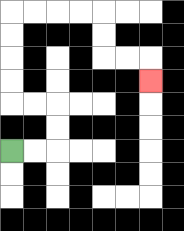{'start': '[0, 6]', 'end': '[6, 3]', 'path_directions': 'R,R,U,U,L,L,U,U,U,U,R,R,R,R,D,D,R,R,D', 'path_coordinates': '[[0, 6], [1, 6], [2, 6], [2, 5], [2, 4], [1, 4], [0, 4], [0, 3], [0, 2], [0, 1], [0, 0], [1, 0], [2, 0], [3, 0], [4, 0], [4, 1], [4, 2], [5, 2], [6, 2], [6, 3]]'}